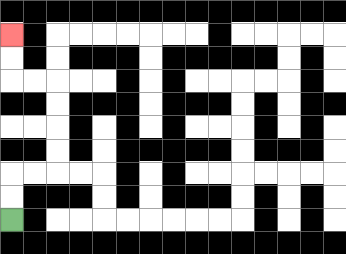{'start': '[0, 9]', 'end': '[0, 1]', 'path_directions': 'U,U,R,R,U,U,U,U,L,L,U,U', 'path_coordinates': '[[0, 9], [0, 8], [0, 7], [1, 7], [2, 7], [2, 6], [2, 5], [2, 4], [2, 3], [1, 3], [0, 3], [0, 2], [0, 1]]'}